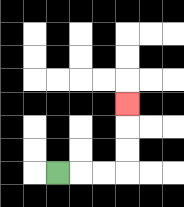{'start': '[2, 7]', 'end': '[5, 4]', 'path_directions': 'R,R,R,U,U,U', 'path_coordinates': '[[2, 7], [3, 7], [4, 7], [5, 7], [5, 6], [5, 5], [5, 4]]'}